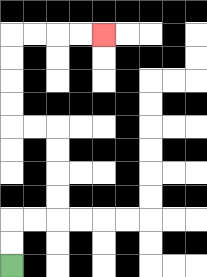{'start': '[0, 11]', 'end': '[4, 1]', 'path_directions': 'U,U,R,R,U,U,U,U,L,L,U,U,U,U,R,R,R,R', 'path_coordinates': '[[0, 11], [0, 10], [0, 9], [1, 9], [2, 9], [2, 8], [2, 7], [2, 6], [2, 5], [1, 5], [0, 5], [0, 4], [0, 3], [0, 2], [0, 1], [1, 1], [2, 1], [3, 1], [4, 1]]'}